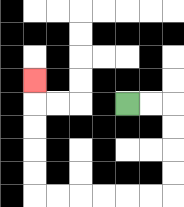{'start': '[5, 4]', 'end': '[1, 3]', 'path_directions': 'R,R,D,D,D,D,L,L,L,L,L,L,U,U,U,U,U', 'path_coordinates': '[[5, 4], [6, 4], [7, 4], [7, 5], [7, 6], [7, 7], [7, 8], [6, 8], [5, 8], [4, 8], [3, 8], [2, 8], [1, 8], [1, 7], [1, 6], [1, 5], [1, 4], [1, 3]]'}